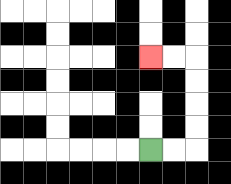{'start': '[6, 6]', 'end': '[6, 2]', 'path_directions': 'R,R,U,U,U,U,L,L', 'path_coordinates': '[[6, 6], [7, 6], [8, 6], [8, 5], [8, 4], [8, 3], [8, 2], [7, 2], [6, 2]]'}